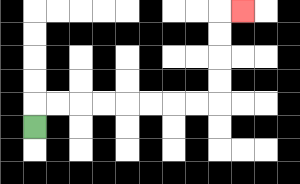{'start': '[1, 5]', 'end': '[10, 0]', 'path_directions': 'U,R,R,R,R,R,R,R,R,U,U,U,U,R', 'path_coordinates': '[[1, 5], [1, 4], [2, 4], [3, 4], [4, 4], [5, 4], [6, 4], [7, 4], [8, 4], [9, 4], [9, 3], [9, 2], [9, 1], [9, 0], [10, 0]]'}